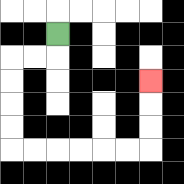{'start': '[2, 1]', 'end': '[6, 3]', 'path_directions': 'D,L,L,D,D,D,D,R,R,R,R,R,R,U,U,U', 'path_coordinates': '[[2, 1], [2, 2], [1, 2], [0, 2], [0, 3], [0, 4], [0, 5], [0, 6], [1, 6], [2, 6], [3, 6], [4, 6], [5, 6], [6, 6], [6, 5], [6, 4], [6, 3]]'}